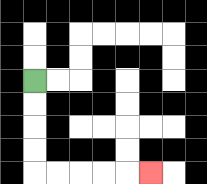{'start': '[1, 3]', 'end': '[6, 7]', 'path_directions': 'D,D,D,D,R,R,R,R,R', 'path_coordinates': '[[1, 3], [1, 4], [1, 5], [1, 6], [1, 7], [2, 7], [3, 7], [4, 7], [5, 7], [6, 7]]'}